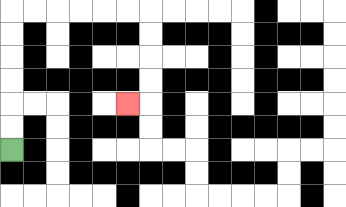{'start': '[0, 6]', 'end': '[5, 4]', 'path_directions': 'U,U,U,U,U,U,R,R,R,R,R,R,D,D,D,D,L', 'path_coordinates': '[[0, 6], [0, 5], [0, 4], [0, 3], [0, 2], [0, 1], [0, 0], [1, 0], [2, 0], [3, 0], [4, 0], [5, 0], [6, 0], [6, 1], [6, 2], [6, 3], [6, 4], [5, 4]]'}